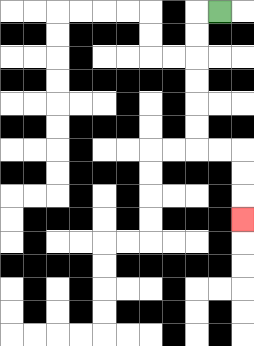{'start': '[9, 0]', 'end': '[10, 9]', 'path_directions': 'L,D,D,D,D,D,D,R,R,D,D,D', 'path_coordinates': '[[9, 0], [8, 0], [8, 1], [8, 2], [8, 3], [8, 4], [8, 5], [8, 6], [9, 6], [10, 6], [10, 7], [10, 8], [10, 9]]'}